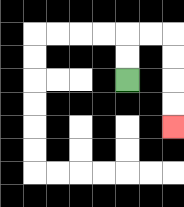{'start': '[5, 3]', 'end': '[7, 5]', 'path_directions': 'U,U,R,R,D,D,D,D', 'path_coordinates': '[[5, 3], [5, 2], [5, 1], [6, 1], [7, 1], [7, 2], [7, 3], [7, 4], [7, 5]]'}